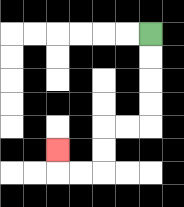{'start': '[6, 1]', 'end': '[2, 6]', 'path_directions': 'D,D,D,D,L,L,D,D,L,L,U', 'path_coordinates': '[[6, 1], [6, 2], [6, 3], [6, 4], [6, 5], [5, 5], [4, 5], [4, 6], [4, 7], [3, 7], [2, 7], [2, 6]]'}